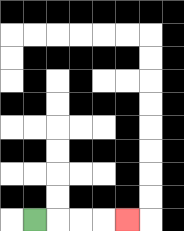{'start': '[1, 9]', 'end': '[5, 9]', 'path_directions': 'R,R,R,R', 'path_coordinates': '[[1, 9], [2, 9], [3, 9], [4, 9], [5, 9]]'}